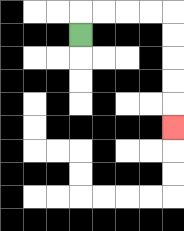{'start': '[3, 1]', 'end': '[7, 5]', 'path_directions': 'U,R,R,R,R,D,D,D,D,D', 'path_coordinates': '[[3, 1], [3, 0], [4, 0], [5, 0], [6, 0], [7, 0], [7, 1], [7, 2], [7, 3], [7, 4], [7, 5]]'}